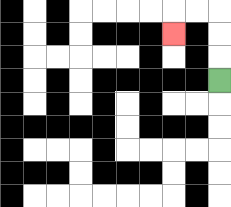{'start': '[9, 3]', 'end': '[7, 1]', 'path_directions': 'U,U,U,L,L,D', 'path_coordinates': '[[9, 3], [9, 2], [9, 1], [9, 0], [8, 0], [7, 0], [7, 1]]'}